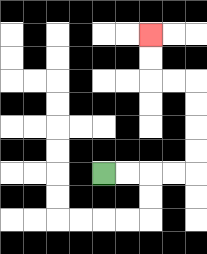{'start': '[4, 7]', 'end': '[6, 1]', 'path_directions': 'R,R,R,R,U,U,U,U,L,L,U,U', 'path_coordinates': '[[4, 7], [5, 7], [6, 7], [7, 7], [8, 7], [8, 6], [8, 5], [8, 4], [8, 3], [7, 3], [6, 3], [6, 2], [6, 1]]'}